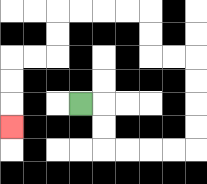{'start': '[3, 4]', 'end': '[0, 5]', 'path_directions': 'R,D,D,R,R,R,R,U,U,U,U,L,L,U,U,L,L,L,L,D,D,L,L,D,D,D', 'path_coordinates': '[[3, 4], [4, 4], [4, 5], [4, 6], [5, 6], [6, 6], [7, 6], [8, 6], [8, 5], [8, 4], [8, 3], [8, 2], [7, 2], [6, 2], [6, 1], [6, 0], [5, 0], [4, 0], [3, 0], [2, 0], [2, 1], [2, 2], [1, 2], [0, 2], [0, 3], [0, 4], [0, 5]]'}